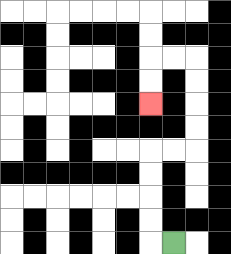{'start': '[7, 10]', 'end': '[6, 4]', 'path_directions': 'L,U,U,U,U,R,R,U,U,U,U,L,L,D,D', 'path_coordinates': '[[7, 10], [6, 10], [6, 9], [6, 8], [6, 7], [6, 6], [7, 6], [8, 6], [8, 5], [8, 4], [8, 3], [8, 2], [7, 2], [6, 2], [6, 3], [6, 4]]'}